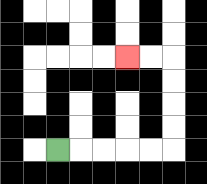{'start': '[2, 6]', 'end': '[5, 2]', 'path_directions': 'R,R,R,R,R,U,U,U,U,L,L', 'path_coordinates': '[[2, 6], [3, 6], [4, 6], [5, 6], [6, 6], [7, 6], [7, 5], [7, 4], [7, 3], [7, 2], [6, 2], [5, 2]]'}